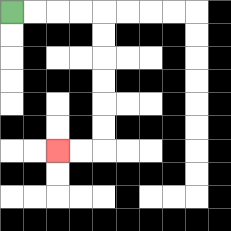{'start': '[0, 0]', 'end': '[2, 6]', 'path_directions': 'R,R,R,R,D,D,D,D,D,D,L,L', 'path_coordinates': '[[0, 0], [1, 0], [2, 0], [3, 0], [4, 0], [4, 1], [4, 2], [4, 3], [4, 4], [4, 5], [4, 6], [3, 6], [2, 6]]'}